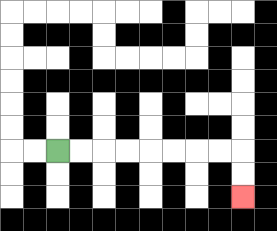{'start': '[2, 6]', 'end': '[10, 8]', 'path_directions': 'R,R,R,R,R,R,R,R,D,D', 'path_coordinates': '[[2, 6], [3, 6], [4, 6], [5, 6], [6, 6], [7, 6], [8, 6], [9, 6], [10, 6], [10, 7], [10, 8]]'}